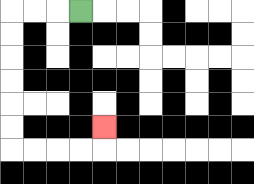{'start': '[3, 0]', 'end': '[4, 5]', 'path_directions': 'L,L,L,D,D,D,D,D,D,R,R,R,R,U', 'path_coordinates': '[[3, 0], [2, 0], [1, 0], [0, 0], [0, 1], [0, 2], [0, 3], [0, 4], [0, 5], [0, 6], [1, 6], [2, 6], [3, 6], [4, 6], [4, 5]]'}